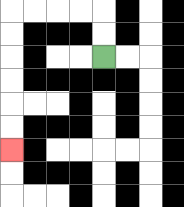{'start': '[4, 2]', 'end': '[0, 6]', 'path_directions': 'U,U,L,L,L,L,D,D,D,D,D,D', 'path_coordinates': '[[4, 2], [4, 1], [4, 0], [3, 0], [2, 0], [1, 0], [0, 0], [0, 1], [0, 2], [0, 3], [0, 4], [0, 5], [0, 6]]'}